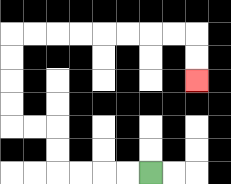{'start': '[6, 7]', 'end': '[8, 3]', 'path_directions': 'L,L,L,L,U,U,L,L,U,U,U,U,R,R,R,R,R,R,R,R,D,D', 'path_coordinates': '[[6, 7], [5, 7], [4, 7], [3, 7], [2, 7], [2, 6], [2, 5], [1, 5], [0, 5], [0, 4], [0, 3], [0, 2], [0, 1], [1, 1], [2, 1], [3, 1], [4, 1], [5, 1], [6, 1], [7, 1], [8, 1], [8, 2], [8, 3]]'}